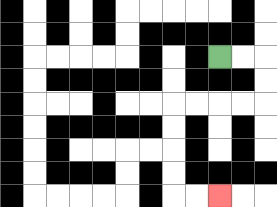{'start': '[9, 2]', 'end': '[9, 8]', 'path_directions': 'R,R,D,D,L,L,L,L,D,D,D,D,R,R', 'path_coordinates': '[[9, 2], [10, 2], [11, 2], [11, 3], [11, 4], [10, 4], [9, 4], [8, 4], [7, 4], [7, 5], [7, 6], [7, 7], [7, 8], [8, 8], [9, 8]]'}